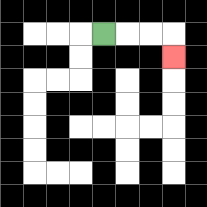{'start': '[4, 1]', 'end': '[7, 2]', 'path_directions': 'R,R,R,D', 'path_coordinates': '[[4, 1], [5, 1], [6, 1], [7, 1], [7, 2]]'}